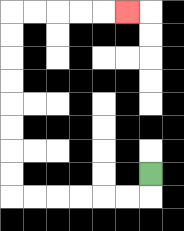{'start': '[6, 7]', 'end': '[5, 0]', 'path_directions': 'D,L,L,L,L,L,L,U,U,U,U,U,U,U,U,R,R,R,R,R', 'path_coordinates': '[[6, 7], [6, 8], [5, 8], [4, 8], [3, 8], [2, 8], [1, 8], [0, 8], [0, 7], [0, 6], [0, 5], [0, 4], [0, 3], [0, 2], [0, 1], [0, 0], [1, 0], [2, 0], [3, 0], [4, 0], [5, 0]]'}